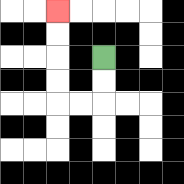{'start': '[4, 2]', 'end': '[2, 0]', 'path_directions': 'D,D,L,L,U,U,U,U', 'path_coordinates': '[[4, 2], [4, 3], [4, 4], [3, 4], [2, 4], [2, 3], [2, 2], [2, 1], [2, 0]]'}